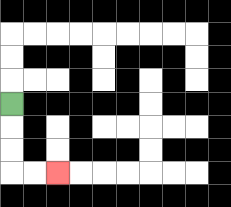{'start': '[0, 4]', 'end': '[2, 7]', 'path_directions': 'D,D,D,R,R', 'path_coordinates': '[[0, 4], [0, 5], [0, 6], [0, 7], [1, 7], [2, 7]]'}